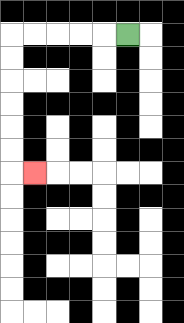{'start': '[5, 1]', 'end': '[1, 7]', 'path_directions': 'L,L,L,L,L,D,D,D,D,D,D,R', 'path_coordinates': '[[5, 1], [4, 1], [3, 1], [2, 1], [1, 1], [0, 1], [0, 2], [0, 3], [0, 4], [0, 5], [0, 6], [0, 7], [1, 7]]'}